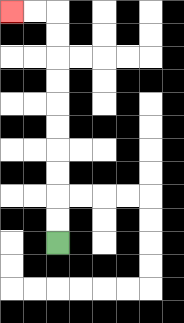{'start': '[2, 10]', 'end': '[0, 0]', 'path_directions': 'U,U,U,U,U,U,U,U,U,U,L,L', 'path_coordinates': '[[2, 10], [2, 9], [2, 8], [2, 7], [2, 6], [2, 5], [2, 4], [2, 3], [2, 2], [2, 1], [2, 0], [1, 0], [0, 0]]'}